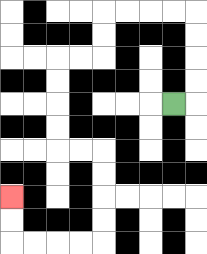{'start': '[7, 4]', 'end': '[0, 8]', 'path_directions': 'R,U,U,U,U,L,L,L,L,D,D,L,L,D,D,D,D,R,R,D,D,D,D,L,L,L,L,U,U', 'path_coordinates': '[[7, 4], [8, 4], [8, 3], [8, 2], [8, 1], [8, 0], [7, 0], [6, 0], [5, 0], [4, 0], [4, 1], [4, 2], [3, 2], [2, 2], [2, 3], [2, 4], [2, 5], [2, 6], [3, 6], [4, 6], [4, 7], [4, 8], [4, 9], [4, 10], [3, 10], [2, 10], [1, 10], [0, 10], [0, 9], [0, 8]]'}